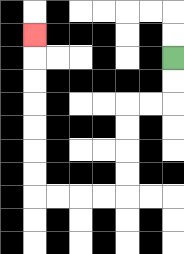{'start': '[7, 2]', 'end': '[1, 1]', 'path_directions': 'D,D,L,L,D,D,D,D,L,L,L,L,U,U,U,U,U,U,U', 'path_coordinates': '[[7, 2], [7, 3], [7, 4], [6, 4], [5, 4], [5, 5], [5, 6], [5, 7], [5, 8], [4, 8], [3, 8], [2, 8], [1, 8], [1, 7], [1, 6], [1, 5], [1, 4], [1, 3], [1, 2], [1, 1]]'}